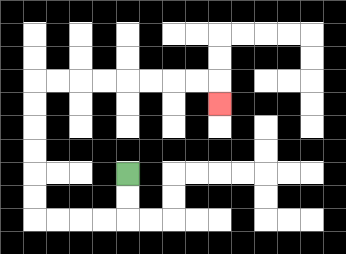{'start': '[5, 7]', 'end': '[9, 4]', 'path_directions': 'D,D,L,L,L,L,U,U,U,U,U,U,R,R,R,R,R,R,R,R,D', 'path_coordinates': '[[5, 7], [5, 8], [5, 9], [4, 9], [3, 9], [2, 9], [1, 9], [1, 8], [1, 7], [1, 6], [1, 5], [1, 4], [1, 3], [2, 3], [3, 3], [4, 3], [5, 3], [6, 3], [7, 3], [8, 3], [9, 3], [9, 4]]'}